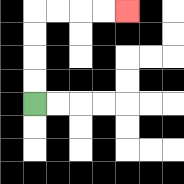{'start': '[1, 4]', 'end': '[5, 0]', 'path_directions': 'U,U,U,U,R,R,R,R', 'path_coordinates': '[[1, 4], [1, 3], [1, 2], [1, 1], [1, 0], [2, 0], [3, 0], [4, 0], [5, 0]]'}